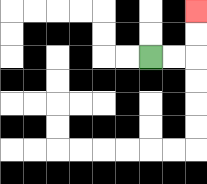{'start': '[6, 2]', 'end': '[8, 0]', 'path_directions': 'R,R,U,U', 'path_coordinates': '[[6, 2], [7, 2], [8, 2], [8, 1], [8, 0]]'}